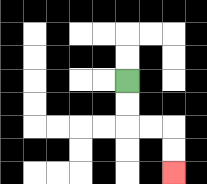{'start': '[5, 3]', 'end': '[7, 7]', 'path_directions': 'D,D,R,R,D,D', 'path_coordinates': '[[5, 3], [5, 4], [5, 5], [6, 5], [7, 5], [7, 6], [7, 7]]'}